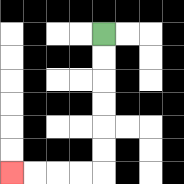{'start': '[4, 1]', 'end': '[0, 7]', 'path_directions': 'D,D,D,D,D,D,L,L,L,L', 'path_coordinates': '[[4, 1], [4, 2], [4, 3], [4, 4], [4, 5], [4, 6], [4, 7], [3, 7], [2, 7], [1, 7], [0, 7]]'}